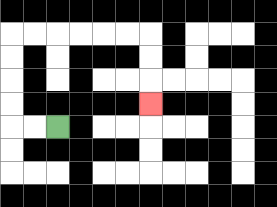{'start': '[2, 5]', 'end': '[6, 4]', 'path_directions': 'L,L,U,U,U,U,R,R,R,R,R,R,D,D,D', 'path_coordinates': '[[2, 5], [1, 5], [0, 5], [0, 4], [0, 3], [0, 2], [0, 1], [1, 1], [2, 1], [3, 1], [4, 1], [5, 1], [6, 1], [6, 2], [6, 3], [6, 4]]'}